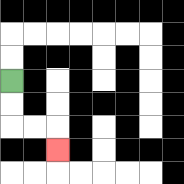{'start': '[0, 3]', 'end': '[2, 6]', 'path_directions': 'D,D,R,R,D', 'path_coordinates': '[[0, 3], [0, 4], [0, 5], [1, 5], [2, 5], [2, 6]]'}